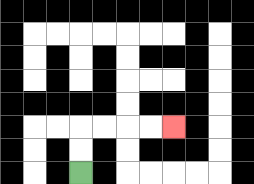{'start': '[3, 7]', 'end': '[7, 5]', 'path_directions': 'U,U,R,R,R,R', 'path_coordinates': '[[3, 7], [3, 6], [3, 5], [4, 5], [5, 5], [6, 5], [7, 5]]'}